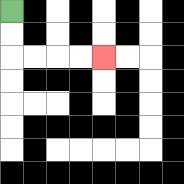{'start': '[0, 0]', 'end': '[4, 2]', 'path_directions': 'D,D,R,R,R,R', 'path_coordinates': '[[0, 0], [0, 1], [0, 2], [1, 2], [2, 2], [3, 2], [4, 2]]'}